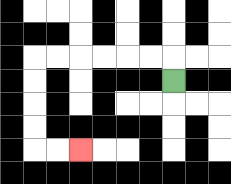{'start': '[7, 3]', 'end': '[3, 6]', 'path_directions': 'U,L,L,L,L,L,L,D,D,D,D,R,R', 'path_coordinates': '[[7, 3], [7, 2], [6, 2], [5, 2], [4, 2], [3, 2], [2, 2], [1, 2], [1, 3], [1, 4], [1, 5], [1, 6], [2, 6], [3, 6]]'}